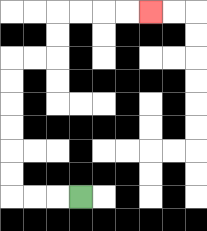{'start': '[3, 8]', 'end': '[6, 0]', 'path_directions': 'L,L,L,U,U,U,U,U,U,R,R,U,U,R,R,R,R', 'path_coordinates': '[[3, 8], [2, 8], [1, 8], [0, 8], [0, 7], [0, 6], [0, 5], [0, 4], [0, 3], [0, 2], [1, 2], [2, 2], [2, 1], [2, 0], [3, 0], [4, 0], [5, 0], [6, 0]]'}